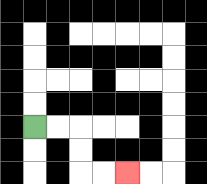{'start': '[1, 5]', 'end': '[5, 7]', 'path_directions': 'R,R,D,D,R,R', 'path_coordinates': '[[1, 5], [2, 5], [3, 5], [3, 6], [3, 7], [4, 7], [5, 7]]'}